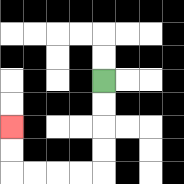{'start': '[4, 3]', 'end': '[0, 5]', 'path_directions': 'D,D,D,D,L,L,L,L,U,U', 'path_coordinates': '[[4, 3], [4, 4], [4, 5], [4, 6], [4, 7], [3, 7], [2, 7], [1, 7], [0, 7], [0, 6], [0, 5]]'}